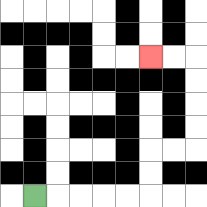{'start': '[1, 8]', 'end': '[6, 2]', 'path_directions': 'R,R,R,R,R,U,U,R,R,U,U,U,U,L,L', 'path_coordinates': '[[1, 8], [2, 8], [3, 8], [4, 8], [5, 8], [6, 8], [6, 7], [6, 6], [7, 6], [8, 6], [8, 5], [8, 4], [8, 3], [8, 2], [7, 2], [6, 2]]'}